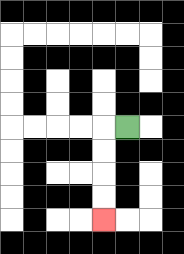{'start': '[5, 5]', 'end': '[4, 9]', 'path_directions': 'L,D,D,D,D', 'path_coordinates': '[[5, 5], [4, 5], [4, 6], [4, 7], [4, 8], [4, 9]]'}